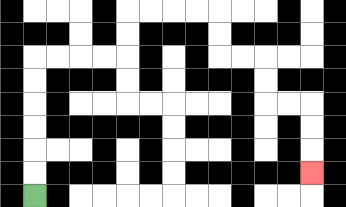{'start': '[1, 8]', 'end': '[13, 7]', 'path_directions': 'U,U,U,U,U,U,R,R,R,R,U,U,R,R,R,R,D,D,R,R,D,D,R,R,D,D,D', 'path_coordinates': '[[1, 8], [1, 7], [1, 6], [1, 5], [1, 4], [1, 3], [1, 2], [2, 2], [3, 2], [4, 2], [5, 2], [5, 1], [5, 0], [6, 0], [7, 0], [8, 0], [9, 0], [9, 1], [9, 2], [10, 2], [11, 2], [11, 3], [11, 4], [12, 4], [13, 4], [13, 5], [13, 6], [13, 7]]'}